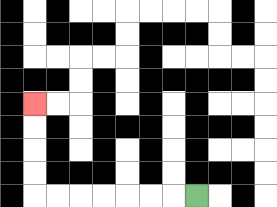{'start': '[8, 8]', 'end': '[1, 4]', 'path_directions': 'L,L,L,L,L,L,L,U,U,U,U', 'path_coordinates': '[[8, 8], [7, 8], [6, 8], [5, 8], [4, 8], [3, 8], [2, 8], [1, 8], [1, 7], [1, 6], [1, 5], [1, 4]]'}